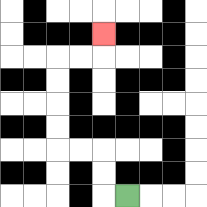{'start': '[5, 8]', 'end': '[4, 1]', 'path_directions': 'L,U,U,L,L,U,U,U,U,R,R,U', 'path_coordinates': '[[5, 8], [4, 8], [4, 7], [4, 6], [3, 6], [2, 6], [2, 5], [2, 4], [2, 3], [2, 2], [3, 2], [4, 2], [4, 1]]'}